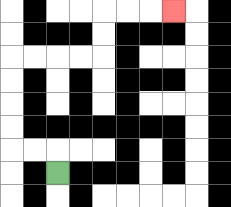{'start': '[2, 7]', 'end': '[7, 0]', 'path_directions': 'U,L,L,U,U,U,U,R,R,R,R,U,U,R,R,R', 'path_coordinates': '[[2, 7], [2, 6], [1, 6], [0, 6], [0, 5], [0, 4], [0, 3], [0, 2], [1, 2], [2, 2], [3, 2], [4, 2], [4, 1], [4, 0], [5, 0], [6, 0], [7, 0]]'}